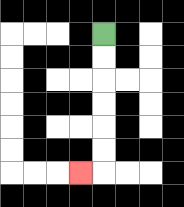{'start': '[4, 1]', 'end': '[3, 7]', 'path_directions': 'D,D,D,D,D,D,L', 'path_coordinates': '[[4, 1], [4, 2], [4, 3], [4, 4], [4, 5], [4, 6], [4, 7], [3, 7]]'}